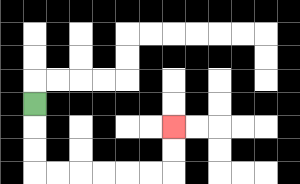{'start': '[1, 4]', 'end': '[7, 5]', 'path_directions': 'D,D,D,R,R,R,R,R,R,U,U', 'path_coordinates': '[[1, 4], [1, 5], [1, 6], [1, 7], [2, 7], [3, 7], [4, 7], [5, 7], [6, 7], [7, 7], [7, 6], [7, 5]]'}